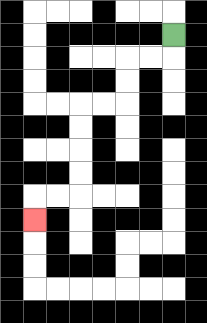{'start': '[7, 1]', 'end': '[1, 9]', 'path_directions': 'D,L,L,D,D,L,L,D,D,D,D,L,L,D', 'path_coordinates': '[[7, 1], [7, 2], [6, 2], [5, 2], [5, 3], [5, 4], [4, 4], [3, 4], [3, 5], [3, 6], [3, 7], [3, 8], [2, 8], [1, 8], [1, 9]]'}